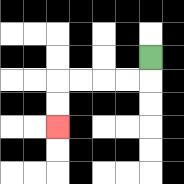{'start': '[6, 2]', 'end': '[2, 5]', 'path_directions': 'D,L,L,L,L,D,D', 'path_coordinates': '[[6, 2], [6, 3], [5, 3], [4, 3], [3, 3], [2, 3], [2, 4], [2, 5]]'}